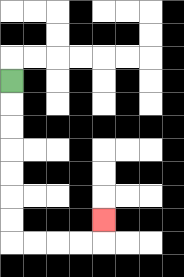{'start': '[0, 3]', 'end': '[4, 9]', 'path_directions': 'D,D,D,D,D,D,D,R,R,R,R,U', 'path_coordinates': '[[0, 3], [0, 4], [0, 5], [0, 6], [0, 7], [0, 8], [0, 9], [0, 10], [1, 10], [2, 10], [3, 10], [4, 10], [4, 9]]'}